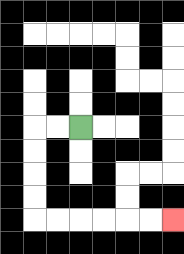{'start': '[3, 5]', 'end': '[7, 9]', 'path_directions': 'L,L,D,D,D,D,R,R,R,R,R,R', 'path_coordinates': '[[3, 5], [2, 5], [1, 5], [1, 6], [1, 7], [1, 8], [1, 9], [2, 9], [3, 9], [4, 9], [5, 9], [6, 9], [7, 9]]'}